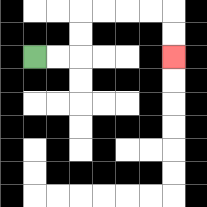{'start': '[1, 2]', 'end': '[7, 2]', 'path_directions': 'R,R,U,U,R,R,R,R,D,D', 'path_coordinates': '[[1, 2], [2, 2], [3, 2], [3, 1], [3, 0], [4, 0], [5, 0], [6, 0], [7, 0], [7, 1], [7, 2]]'}